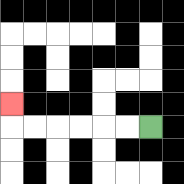{'start': '[6, 5]', 'end': '[0, 4]', 'path_directions': 'L,L,L,L,L,L,U', 'path_coordinates': '[[6, 5], [5, 5], [4, 5], [3, 5], [2, 5], [1, 5], [0, 5], [0, 4]]'}